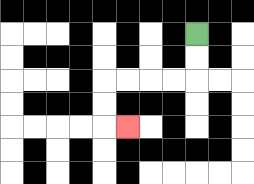{'start': '[8, 1]', 'end': '[5, 5]', 'path_directions': 'D,D,L,L,L,L,D,D,R', 'path_coordinates': '[[8, 1], [8, 2], [8, 3], [7, 3], [6, 3], [5, 3], [4, 3], [4, 4], [4, 5], [5, 5]]'}